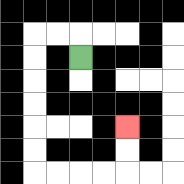{'start': '[3, 2]', 'end': '[5, 5]', 'path_directions': 'U,L,L,D,D,D,D,D,D,R,R,R,R,U,U', 'path_coordinates': '[[3, 2], [3, 1], [2, 1], [1, 1], [1, 2], [1, 3], [1, 4], [1, 5], [1, 6], [1, 7], [2, 7], [3, 7], [4, 7], [5, 7], [5, 6], [5, 5]]'}